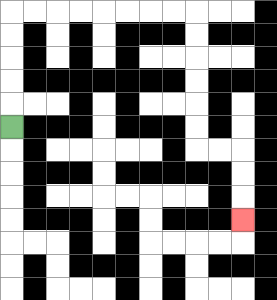{'start': '[0, 5]', 'end': '[10, 9]', 'path_directions': 'U,U,U,U,U,R,R,R,R,R,R,R,R,D,D,D,D,D,D,R,R,D,D,D', 'path_coordinates': '[[0, 5], [0, 4], [0, 3], [0, 2], [0, 1], [0, 0], [1, 0], [2, 0], [3, 0], [4, 0], [5, 0], [6, 0], [7, 0], [8, 0], [8, 1], [8, 2], [8, 3], [8, 4], [8, 5], [8, 6], [9, 6], [10, 6], [10, 7], [10, 8], [10, 9]]'}